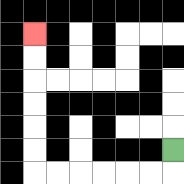{'start': '[7, 6]', 'end': '[1, 1]', 'path_directions': 'D,L,L,L,L,L,L,U,U,U,U,U,U', 'path_coordinates': '[[7, 6], [7, 7], [6, 7], [5, 7], [4, 7], [3, 7], [2, 7], [1, 7], [1, 6], [1, 5], [1, 4], [1, 3], [1, 2], [1, 1]]'}